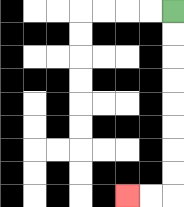{'start': '[7, 0]', 'end': '[5, 8]', 'path_directions': 'D,D,D,D,D,D,D,D,L,L', 'path_coordinates': '[[7, 0], [7, 1], [7, 2], [7, 3], [7, 4], [7, 5], [7, 6], [7, 7], [7, 8], [6, 8], [5, 8]]'}